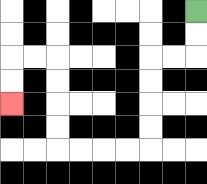{'start': '[8, 0]', 'end': '[0, 4]', 'path_directions': 'D,D,L,L,D,D,D,D,L,L,L,L,U,U,U,U,L,L,D,D', 'path_coordinates': '[[8, 0], [8, 1], [8, 2], [7, 2], [6, 2], [6, 3], [6, 4], [6, 5], [6, 6], [5, 6], [4, 6], [3, 6], [2, 6], [2, 5], [2, 4], [2, 3], [2, 2], [1, 2], [0, 2], [0, 3], [0, 4]]'}